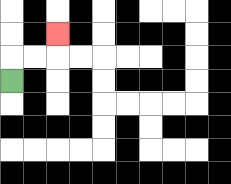{'start': '[0, 3]', 'end': '[2, 1]', 'path_directions': 'U,R,R,U', 'path_coordinates': '[[0, 3], [0, 2], [1, 2], [2, 2], [2, 1]]'}